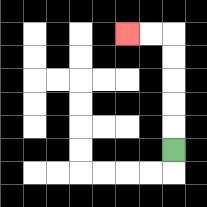{'start': '[7, 6]', 'end': '[5, 1]', 'path_directions': 'U,U,U,U,U,L,L', 'path_coordinates': '[[7, 6], [7, 5], [7, 4], [7, 3], [7, 2], [7, 1], [6, 1], [5, 1]]'}